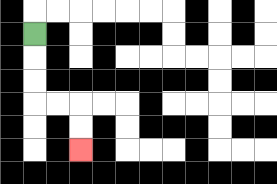{'start': '[1, 1]', 'end': '[3, 6]', 'path_directions': 'D,D,D,R,R,D,D', 'path_coordinates': '[[1, 1], [1, 2], [1, 3], [1, 4], [2, 4], [3, 4], [3, 5], [3, 6]]'}